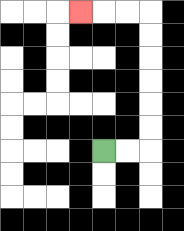{'start': '[4, 6]', 'end': '[3, 0]', 'path_directions': 'R,R,U,U,U,U,U,U,L,L,L', 'path_coordinates': '[[4, 6], [5, 6], [6, 6], [6, 5], [6, 4], [6, 3], [6, 2], [6, 1], [6, 0], [5, 0], [4, 0], [3, 0]]'}